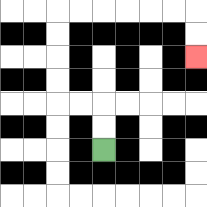{'start': '[4, 6]', 'end': '[8, 2]', 'path_directions': 'U,U,L,L,U,U,U,U,R,R,R,R,R,R,D,D', 'path_coordinates': '[[4, 6], [4, 5], [4, 4], [3, 4], [2, 4], [2, 3], [2, 2], [2, 1], [2, 0], [3, 0], [4, 0], [5, 0], [6, 0], [7, 0], [8, 0], [8, 1], [8, 2]]'}